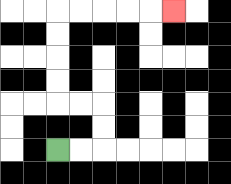{'start': '[2, 6]', 'end': '[7, 0]', 'path_directions': 'R,R,U,U,L,L,U,U,U,U,R,R,R,R,R', 'path_coordinates': '[[2, 6], [3, 6], [4, 6], [4, 5], [4, 4], [3, 4], [2, 4], [2, 3], [2, 2], [2, 1], [2, 0], [3, 0], [4, 0], [5, 0], [6, 0], [7, 0]]'}